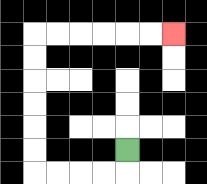{'start': '[5, 6]', 'end': '[7, 1]', 'path_directions': 'D,L,L,L,L,U,U,U,U,U,U,R,R,R,R,R,R', 'path_coordinates': '[[5, 6], [5, 7], [4, 7], [3, 7], [2, 7], [1, 7], [1, 6], [1, 5], [1, 4], [1, 3], [1, 2], [1, 1], [2, 1], [3, 1], [4, 1], [5, 1], [6, 1], [7, 1]]'}